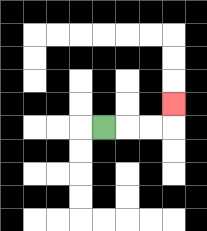{'start': '[4, 5]', 'end': '[7, 4]', 'path_directions': 'R,R,R,U', 'path_coordinates': '[[4, 5], [5, 5], [6, 5], [7, 5], [7, 4]]'}